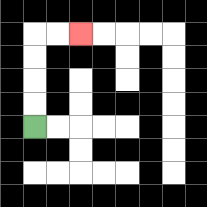{'start': '[1, 5]', 'end': '[3, 1]', 'path_directions': 'U,U,U,U,R,R', 'path_coordinates': '[[1, 5], [1, 4], [1, 3], [1, 2], [1, 1], [2, 1], [3, 1]]'}